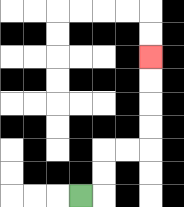{'start': '[3, 8]', 'end': '[6, 2]', 'path_directions': 'R,U,U,R,R,U,U,U,U', 'path_coordinates': '[[3, 8], [4, 8], [4, 7], [4, 6], [5, 6], [6, 6], [6, 5], [6, 4], [6, 3], [6, 2]]'}